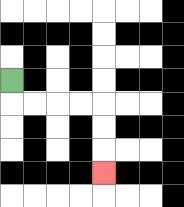{'start': '[0, 3]', 'end': '[4, 7]', 'path_directions': 'D,R,R,R,R,D,D,D', 'path_coordinates': '[[0, 3], [0, 4], [1, 4], [2, 4], [3, 4], [4, 4], [4, 5], [4, 6], [4, 7]]'}